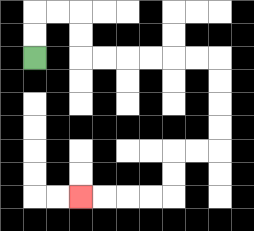{'start': '[1, 2]', 'end': '[3, 8]', 'path_directions': 'U,U,R,R,D,D,R,R,R,R,R,R,D,D,D,D,L,L,D,D,L,L,L,L', 'path_coordinates': '[[1, 2], [1, 1], [1, 0], [2, 0], [3, 0], [3, 1], [3, 2], [4, 2], [5, 2], [6, 2], [7, 2], [8, 2], [9, 2], [9, 3], [9, 4], [9, 5], [9, 6], [8, 6], [7, 6], [7, 7], [7, 8], [6, 8], [5, 8], [4, 8], [3, 8]]'}